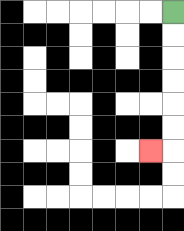{'start': '[7, 0]', 'end': '[6, 6]', 'path_directions': 'D,D,D,D,D,D,L', 'path_coordinates': '[[7, 0], [7, 1], [7, 2], [7, 3], [7, 4], [7, 5], [7, 6], [6, 6]]'}